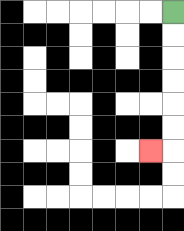{'start': '[7, 0]', 'end': '[6, 6]', 'path_directions': 'D,D,D,D,D,D,L', 'path_coordinates': '[[7, 0], [7, 1], [7, 2], [7, 3], [7, 4], [7, 5], [7, 6], [6, 6]]'}